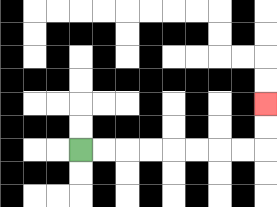{'start': '[3, 6]', 'end': '[11, 4]', 'path_directions': 'R,R,R,R,R,R,R,R,U,U', 'path_coordinates': '[[3, 6], [4, 6], [5, 6], [6, 6], [7, 6], [8, 6], [9, 6], [10, 6], [11, 6], [11, 5], [11, 4]]'}